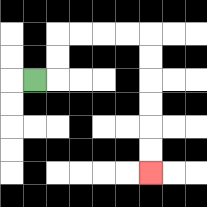{'start': '[1, 3]', 'end': '[6, 7]', 'path_directions': 'R,U,U,R,R,R,R,D,D,D,D,D,D', 'path_coordinates': '[[1, 3], [2, 3], [2, 2], [2, 1], [3, 1], [4, 1], [5, 1], [6, 1], [6, 2], [6, 3], [6, 4], [6, 5], [6, 6], [6, 7]]'}